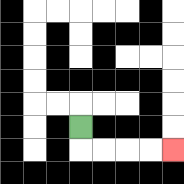{'start': '[3, 5]', 'end': '[7, 6]', 'path_directions': 'D,R,R,R,R', 'path_coordinates': '[[3, 5], [3, 6], [4, 6], [5, 6], [6, 6], [7, 6]]'}